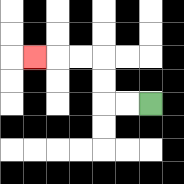{'start': '[6, 4]', 'end': '[1, 2]', 'path_directions': 'L,L,U,U,L,L,L', 'path_coordinates': '[[6, 4], [5, 4], [4, 4], [4, 3], [4, 2], [3, 2], [2, 2], [1, 2]]'}